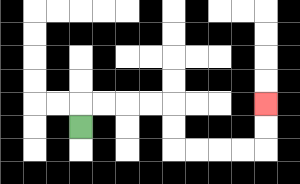{'start': '[3, 5]', 'end': '[11, 4]', 'path_directions': 'U,R,R,R,R,D,D,R,R,R,R,U,U', 'path_coordinates': '[[3, 5], [3, 4], [4, 4], [5, 4], [6, 4], [7, 4], [7, 5], [7, 6], [8, 6], [9, 6], [10, 6], [11, 6], [11, 5], [11, 4]]'}